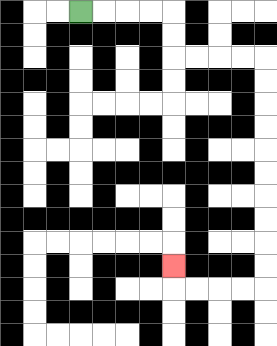{'start': '[3, 0]', 'end': '[7, 11]', 'path_directions': 'R,R,R,R,D,D,R,R,R,R,D,D,D,D,D,D,D,D,D,D,L,L,L,L,U', 'path_coordinates': '[[3, 0], [4, 0], [5, 0], [6, 0], [7, 0], [7, 1], [7, 2], [8, 2], [9, 2], [10, 2], [11, 2], [11, 3], [11, 4], [11, 5], [11, 6], [11, 7], [11, 8], [11, 9], [11, 10], [11, 11], [11, 12], [10, 12], [9, 12], [8, 12], [7, 12], [7, 11]]'}